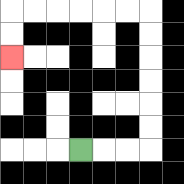{'start': '[3, 6]', 'end': '[0, 2]', 'path_directions': 'R,R,R,U,U,U,U,U,U,L,L,L,L,L,L,D,D', 'path_coordinates': '[[3, 6], [4, 6], [5, 6], [6, 6], [6, 5], [6, 4], [6, 3], [6, 2], [6, 1], [6, 0], [5, 0], [4, 0], [3, 0], [2, 0], [1, 0], [0, 0], [0, 1], [0, 2]]'}